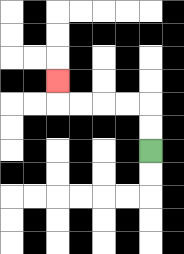{'start': '[6, 6]', 'end': '[2, 3]', 'path_directions': 'U,U,L,L,L,L,U', 'path_coordinates': '[[6, 6], [6, 5], [6, 4], [5, 4], [4, 4], [3, 4], [2, 4], [2, 3]]'}